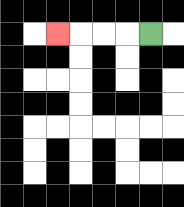{'start': '[6, 1]', 'end': '[2, 1]', 'path_directions': 'L,L,L,L', 'path_coordinates': '[[6, 1], [5, 1], [4, 1], [3, 1], [2, 1]]'}